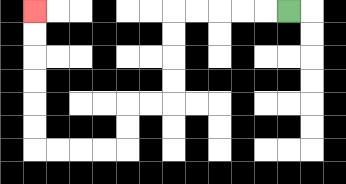{'start': '[12, 0]', 'end': '[1, 0]', 'path_directions': 'L,L,L,L,L,D,D,D,D,L,L,D,D,L,L,L,L,U,U,U,U,U,U', 'path_coordinates': '[[12, 0], [11, 0], [10, 0], [9, 0], [8, 0], [7, 0], [7, 1], [7, 2], [7, 3], [7, 4], [6, 4], [5, 4], [5, 5], [5, 6], [4, 6], [3, 6], [2, 6], [1, 6], [1, 5], [1, 4], [1, 3], [1, 2], [1, 1], [1, 0]]'}